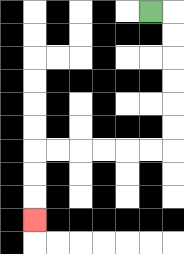{'start': '[6, 0]', 'end': '[1, 9]', 'path_directions': 'R,D,D,D,D,D,D,L,L,L,L,L,L,D,D,D', 'path_coordinates': '[[6, 0], [7, 0], [7, 1], [7, 2], [7, 3], [7, 4], [7, 5], [7, 6], [6, 6], [5, 6], [4, 6], [3, 6], [2, 6], [1, 6], [1, 7], [1, 8], [1, 9]]'}